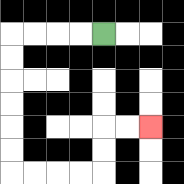{'start': '[4, 1]', 'end': '[6, 5]', 'path_directions': 'L,L,L,L,D,D,D,D,D,D,R,R,R,R,U,U,R,R', 'path_coordinates': '[[4, 1], [3, 1], [2, 1], [1, 1], [0, 1], [0, 2], [0, 3], [0, 4], [0, 5], [0, 6], [0, 7], [1, 7], [2, 7], [3, 7], [4, 7], [4, 6], [4, 5], [5, 5], [6, 5]]'}